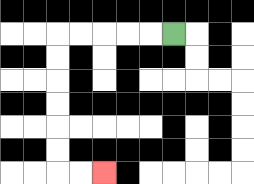{'start': '[7, 1]', 'end': '[4, 7]', 'path_directions': 'L,L,L,L,L,D,D,D,D,D,D,R,R', 'path_coordinates': '[[7, 1], [6, 1], [5, 1], [4, 1], [3, 1], [2, 1], [2, 2], [2, 3], [2, 4], [2, 5], [2, 6], [2, 7], [3, 7], [4, 7]]'}